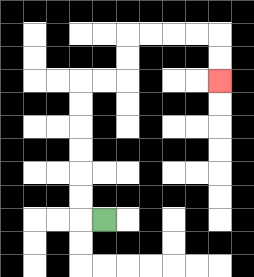{'start': '[4, 9]', 'end': '[9, 3]', 'path_directions': 'L,U,U,U,U,U,U,R,R,U,U,R,R,R,R,D,D', 'path_coordinates': '[[4, 9], [3, 9], [3, 8], [3, 7], [3, 6], [3, 5], [3, 4], [3, 3], [4, 3], [5, 3], [5, 2], [5, 1], [6, 1], [7, 1], [8, 1], [9, 1], [9, 2], [9, 3]]'}